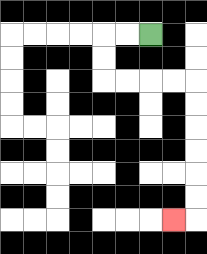{'start': '[6, 1]', 'end': '[7, 9]', 'path_directions': 'L,L,D,D,R,R,R,R,D,D,D,D,D,D,L', 'path_coordinates': '[[6, 1], [5, 1], [4, 1], [4, 2], [4, 3], [5, 3], [6, 3], [7, 3], [8, 3], [8, 4], [8, 5], [8, 6], [8, 7], [8, 8], [8, 9], [7, 9]]'}